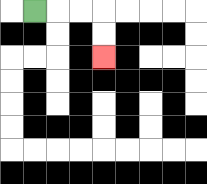{'start': '[1, 0]', 'end': '[4, 2]', 'path_directions': 'R,R,R,D,D', 'path_coordinates': '[[1, 0], [2, 0], [3, 0], [4, 0], [4, 1], [4, 2]]'}